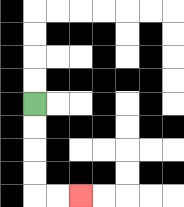{'start': '[1, 4]', 'end': '[3, 8]', 'path_directions': 'D,D,D,D,R,R', 'path_coordinates': '[[1, 4], [1, 5], [1, 6], [1, 7], [1, 8], [2, 8], [3, 8]]'}